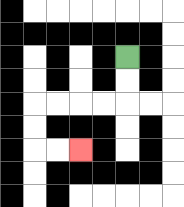{'start': '[5, 2]', 'end': '[3, 6]', 'path_directions': 'D,D,L,L,L,L,D,D,R,R', 'path_coordinates': '[[5, 2], [5, 3], [5, 4], [4, 4], [3, 4], [2, 4], [1, 4], [1, 5], [1, 6], [2, 6], [3, 6]]'}